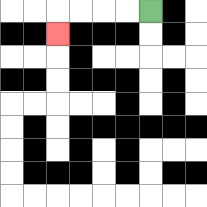{'start': '[6, 0]', 'end': '[2, 1]', 'path_directions': 'L,L,L,L,D', 'path_coordinates': '[[6, 0], [5, 0], [4, 0], [3, 0], [2, 0], [2, 1]]'}